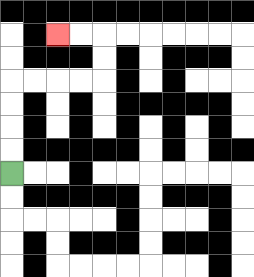{'start': '[0, 7]', 'end': '[2, 1]', 'path_directions': 'U,U,U,U,R,R,R,R,U,U,L,L', 'path_coordinates': '[[0, 7], [0, 6], [0, 5], [0, 4], [0, 3], [1, 3], [2, 3], [3, 3], [4, 3], [4, 2], [4, 1], [3, 1], [2, 1]]'}